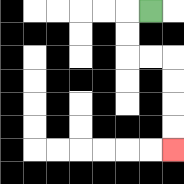{'start': '[6, 0]', 'end': '[7, 6]', 'path_directions': 'L,D,D,R,R,D,D,D,D', 'path_coordinates': '[[6, 0], [5, 0], [5, 1], [5, 2], [6, 2], [7, 2], [7, 3], [7, 4], [7, 5], [7, 6]]'}